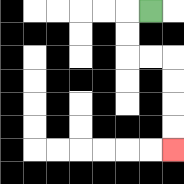{'start': '[6, 0]', 'end': '[7, 6]', 'path_directions': 'L,D,D,R,R,D,D,D,D', 'path_coordinates': '[[6, 0], [5, 0], [5, 1], [5, 2], [6, 2], [7, 2], [7, 3], [7, 4], [7, 5], [7, 6]]'}